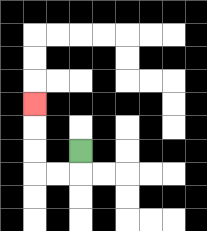{'start': '[3, 6]', 'end': '[1, 4]', 'path_directions': 'D,L,L,U,U,U', 'path_coordinates': '[[3, 6], [3, 7], [2, 7], [1, 7], [1, 6], [1, 5], [1, 4]]'}